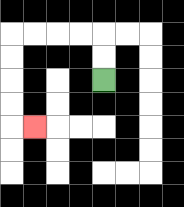{'start': '[4, 3]', 'end': '[1, 5]', 'path_directions': 'U,U,L,L,L,L,D,D,D,D,R', 'path_coordinates': '[[4, 3], [4, 2], [4, 1], [3, 1], [2, 1], [1, 1], [0, 1], [0, 2], [0, 3], [0, 4], [0, 5], [1, 5]]'}